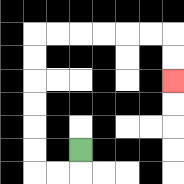{'start': '[3, 6]', 'end': '[7, 3]', 'path_directions': 'D,L,L,U,U,U,U,U,U,R,R,R,R,R,R,D,D', 'path_coordinates': '[[3, 6], [3, 7], [2, 7], [1, 7], [1, 6], [1, 5], [1, 4], [1, 3], [1, 2], [1, 1], [2, 1], [3, 1], [4, 1], [5, 1], [6, 1], [7, 1], [7, 2], [7, 3]]'}